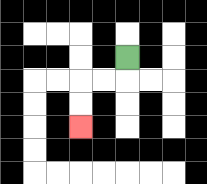{'start': '[5, 2]', 'end': '[3, 5]', 'path_directions': 'D,L,L,D,D', 'path_coordinates': '[[5, 2], [5, 3], [4, 3], [3, 3], [3, 4], [3, 5]]'}